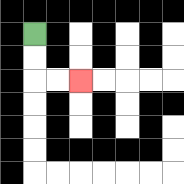{'start': '[1, 1]', 'end': '[3, 3]', 'path_directions': 'D,D,R,R', 'path_coordinates': '[[1, 1], [1, 2], [1, 3], [2, 3], [3, 3]]'}